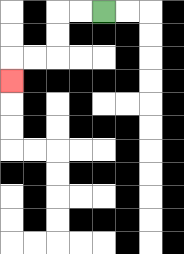{'start': '[4, 0]', 'end': '[0, 3]', 'path_directions': 'L,L,D,D,L,L,D', 'path_coordinates': '[[4, 0], [3, 0], [2, 0], [2, 1], [2, 2], [1, 2], [0, 2], [0, 3]]'}